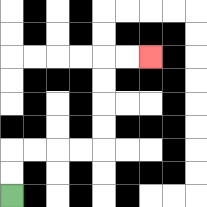{'start': '[0, 8]', 'end': '[6, 2]', 'path_directions': 'U,U,R,R,R,R,U,U,U,U,R,R', 'path_coordinates': '[[0, 8], [0, 7], [0, 6], [1, 6], [2, 6], [3, 6], [4, 6], [4, 5], [4, 4], [4, 3], [4, 2], [5, 2], [6, 2]]'}